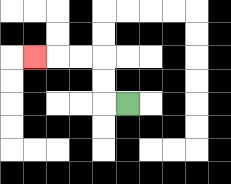{'start': '[5, 4]', 'end': '[1, 2]', 'path_directions': 'L,U,U,L,L,L', 'path_coordinates': '[[5, 4], [4, 4], [4, 3], [4, 2], [3, 2], [2, 2], [1, 2]]'}